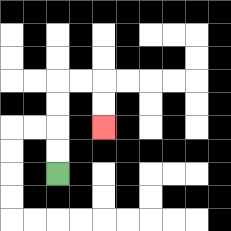{'start': '[2, 7]', 'end': '[4, 5]', 'path_directions': 'U,U,U,U,R,R,D,D', 'path_coordinates': '[[2, 7], [2, 6], [2, 5], [2, 4], [2, 3], [3, 3], [4, 3], [4, 4], [4, 5]]'}